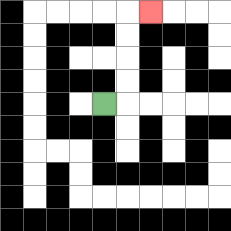{'start': '[4, 4]', 'end': '[6, 0]', 'path_directions': 'R,U,U,U,U,R', 'path_coordinates': '[[4, 4], [5, 4], [5, 3], [5, 2], [5, 1], [5, 0], [6, 0]]'}